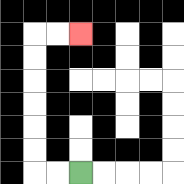{'start': '[3, 7]', 'end': '[3, 1]', 'path_directions': 'L,L,U,U,U,U,U,U,R,R', 'path_coordinates': '[[3, 7], [2, 7], [1, 7], [1, 6], [1, 5], [1, 4], [1, 3], [1, 2], [1, 1], [2, 1], [3, 1]]'}